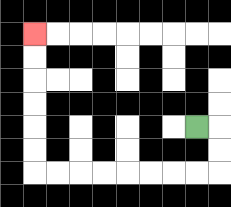{'start': '[8, 5]', 'end': '[1, 1]', 'path_directions': 'R,D,D,L,L,L,L,L,L,L,L,U,U,U,U,U,U', 'path_coordinates': '[[8, 5], [9, 5], [9, 6], [9, 7], [8, 7], [7, 7], [6, 7], [5, 7], [4, 7], [3, 7], [2, 7], [1, 7], [1, 6], [1, 5], [1, 4], [1, 3], [1, 2], [1, 1]]'}